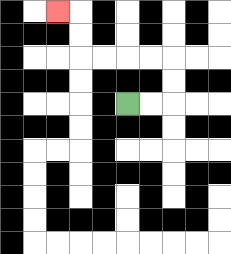{'start': '[5, 4]', 'end': '[2, 0]', 'path_directions': 'R,R,U,U,L,L,L,L,U,U,L', 'path_coordinates': '[[5, 4], [6, 4], [7, 4], [7, 3], [7, 2], [6, 2], [5, 2], [4, 2], [3, 2], [3, 1], [3, 0], [2, 0]]'}